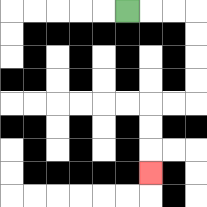{'start': '[5, 0]', 'end': '[6, 7]', 'path_directions': 'R,R,R,D,D,D,D,L,L,D,D,D', 'path_coordinates': '[[5, 0], [6, 0], [7, 0], [8, 0], [8, 1], [8, 2], [8, 3], [8, 4], [7, 4], [6, 4], [6, 5], [6, 6], [6, 7]]'}